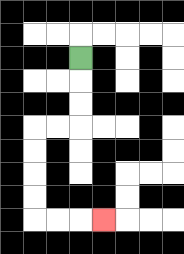{'start': '[3, 2]', 'end': '[4, 9]', 'path_directions': 'D,D,D,L,L,D,D,D,D,R,R,R', 'path_coordinates': '[[3, 2], [3, 3], [3, 4], [3, 5], [2, 5], [1, 5], [1, 6], [1, 7], [1, 8], [1, 9], [2, 9], [3, 9], [4, 9]]'}